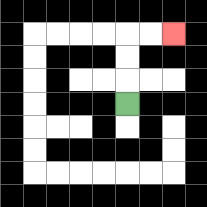{'start': '[5, 4]', 'end': '[7, 1]', 'path_directions': 'U,U,U,R,R', 'path_coordinates': '[[5, 4], [5, 3], [5, 2], [5, 1], [6, 1], [7, 1]]'}